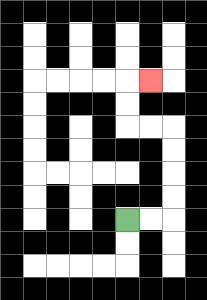{'start': '[5, 9]', 'end': '[6, 3]', 'path_directions': 'R,R,U,U,U,U,L,L,U,U,R', 'path_coordinates': '[[5, 9], [6, 9], [7, 9], [7, 8], [7, 7], [7, 6], [7, 5], [6, 5], [5, 5], [5, 4], [5, 3], [6, 3]]'}